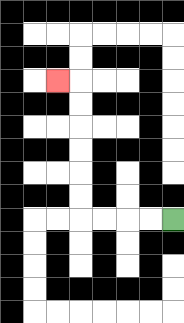{'start': '[7, 9]', 'end': '[2, 3]', 'path_directions': 'L,L,L,L,U,U,U,U,U,U,L', 'path_coordinates': '[[7, 9], [6, 9], [5, 9], [4, 9], [3, 9], [3, 8], [3, 7], [3, 6], [3, 5], [3, 4], [3, 3], [2, 3]]'}